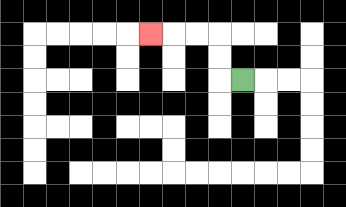{'start': '[10, 3]', 'end': '[6, 1]', 'path_directions': 'L,U,U,L,L,L', 'path_coordinates': '[[10, 3], [9, 3], [9, 2], [9, 1], [8, 1], [7, 1], [6, 1]]'}